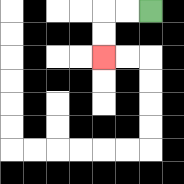{'start': '[6, 0]', 'end': '[4, 2]', 'path_directions': 'L,L,D,D', 'path_coordinates': '[[6, 0], [5, 0], [4, 0], [4, 1], [4, 2]]'}